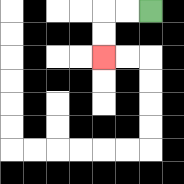{'start': '[6, 0]', 'end': '[4, 2]', 'path_directions': 'L,L,D,D', 'path_coordinates': '[[6, 0], [5, 0], [4, 0], [4, 1], [4, 2]]'}